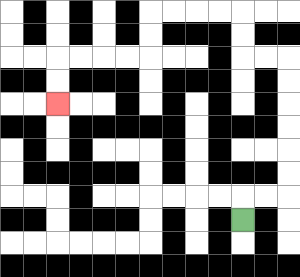{'start': '[10, 9]', 'end': '[2, 4]', 'path_directions': 'U,R,R,U,U,U,U,U,U,L,L,U,U,L,L,L,L,D,D,L,L,L,L,D,D', 'path_coordinates': '[[10, 9], [10, 8], [11, 8], [12, 8], [12, 7], [12, 6], [12, 5], [12, 4], [12, 3], [12, 2], [11, 2], [10, 2], [10, 1], [10, 0], [9, 0], [8, 0], [7, 0], [6, 0], [6, 1], [6, 2], [5, 2], [4, 2], [3, 2], [2, 2], [2, 3], [2, 4]]'}